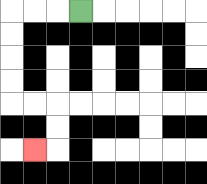{'start': '[3, 0]', 'end': '[1, 6]', 'path_directions': 'L,L,L,D,D,D,D,R,R,D,D,L', 'path_coordinates': '[[3, 0], [2, 0], [1, 0], [0, 0], [0, 1], [0, 2], [0, 3], [0, 4], [1, 4], [2, 4], [2, 5], [2, 6], [1, 6]]'}